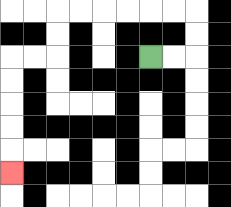{'start': '[6, 2]', 'end': '[0, 7]', 'path_directions': 'R,R,U,U,L,L,L,L,L,L,D,D,L,L,D,D,D,D,D', 'path_coordinates': '[[6, 2], [7, 2], [8, 2], [8, 1], [8, 0], [7, 0], [6, 0], [5, 0], [4, 0], [3, 0], [2, 0], [2, 1], [2, 2], [1, 2], [0, 2], [0, 3], [0, 4], [0, 5], [0, 6], [0, 7]]'}